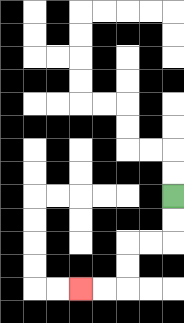{'start': '[7, 8]', 'end': '[3, 12]', 'path_directions': 'D,D,L,L,D,D,L,L', 'path_coordinates': '[[7, 8], [7, 9], [7, 10], [6, 10], [5, 10], [5, 11], [5, 12], [4, 12], [3, 12]]'}